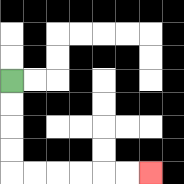{'start': '[0, 3]', 'end': '[6, 7]', 'path_directions': 'D,D,D,D,R,R,R,R,R,R', 'path_coordinates': '[[0, 3], [0, 4], [0, 5], [0, 6], [0, 7], [1, 7], [2, 7], [3, 7], [4, 7], [5, 7], [6, 7]]'}